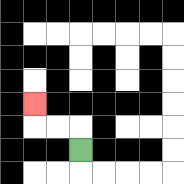{'start': '[3, 6]', 'end': '[1, 4]', 'path_directions': 'U,L,L,U', 'path_coordinates': '[[3, 6], [3, 5], [2, 5], [1, 5], [1, 4]]'}